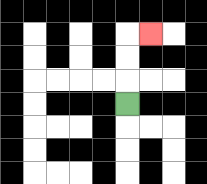{'start': '[5, 4]', 'end': '[6, 1]', 'path_directions': 'U,U,U,R', 'path_coordinates': '[[5, 4], [5, 3], [5, 2], [5, 1], [6, 1]]'}